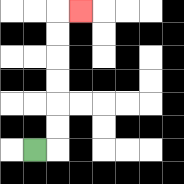{'start': '[1, 6]', 'end': '[3, 0]', 'path_directions': 'R,U,U,U,U,U,U,R', 'path_coordinates': '[[1, 6], [2, 6], [2, 5], [2, 4], [2, 3], [2, 2], [2, 1], [2, 0], [3, 0]]'}